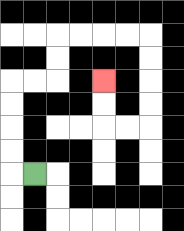{'start': '[1, 7]', 'end': '[4, 3]', 'path_directions': 'L,U,U,U,U,R,R,U,U,R,R,R,R,D,D,D,D,L,L,U,U', 'path_coordinates': '[[1, 7], [0, 7], [0, 6], [0, 5], [0, 4], [0, 3], [1, 3], [2, 3], [2, 2], [2, 1], [3, 1], [4, 1], [5, 1], [6, 1], [6, 2], [6, 3], [6, 4], [6, 5], [5, 5], [4, 5], [4, 4], [4, 3]]'}